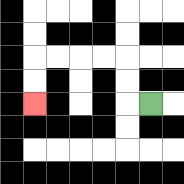{'start': '[6, 4]', 'end': '[1, 4]', 'path_directions': 'L,U,U,L,L,L,L,D,D', 'path_coordinates': '[[6, 4], [5, 4], [5, 3], [5, 2], [4, 2], [3, 2], [2, 2], [1, 2], [1, 3], [1, 4]]'}